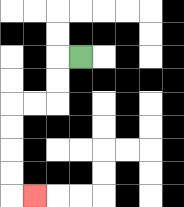{'start': '[3, 2]', 'end': '[1, 8]', 'path_directions': 'L,D,D,L,L,D,D,D,D,R', 'path_coordinates': '[[3, 2], [2, 2], [2, 3], [2, 4], [1, 4], [0, 4], [0, 5], [0, 6], [0, 7], [0, 8], [1, 8]]'}